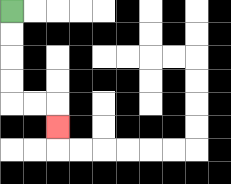{'start': '[0, 0]', 'end': '[2, 5]', 'path_directions': 'D,D,D,D,R,R,D', 'path_coordinates': '[[0, 0], [0, 1], [0, 2], [0, 3], [0, 4], [1, 4], [2, 4], [2, 5]]'}